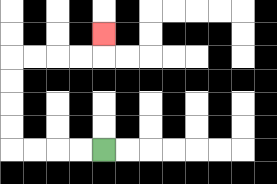{'start': '[4, 6]', 'end': '[4, 1]', 'path_directions': 'L,L,L,L,U,U,U,U,R,R,R,R,U', 'path_coordinates': '[[4, 6], [3, 6], [2, 6], [1, 6], [0, 6], [0, 5], [0, 4], [0, 3], [0, 2], [1, 2], [2, 2], [3, 2], [4, 2], [4, 1]]'}